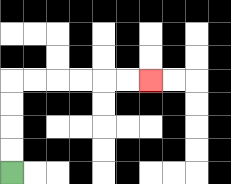{'start': '[0, 7]', 'end': '[6, 3]', 'path_directions': 'U,U,U,U,R,R,R,R,R,R', 'path_coordinates': '[[0, 7], [0, 6], [0, 5], [0, 4], [0, 3], [1, 3], [2, 3], [3, 3], [4, 3], [5, 3], [6, 3]]'}